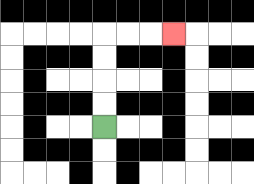{'start': '[4, 5]', 'end': '[7, 1]', 'path_directions': 'U,U,U,U,R,R,R', 'path_coordinates': '[[4, 5], [4, 4], [4, 3], [4, 2], [4, 1], [5, 1], [6, 1], [7, 1]]'}